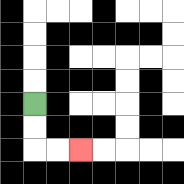{'start': '[1, 4]', 'end': '[3, 6]', 'path_directions': 'D,D,R,R', 'path_coordinates': '[[1, 4], [1, 5], [1, 6], [2, 6], [3, 6]]'}